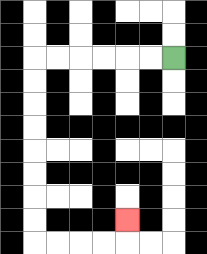{'start': '[7, 2]', 'end': '[5, 9]', 'path_directions': 'L,L,L,L,L,L,D,D,D,D,D,D,D,D,R,R,R,R,U', 'path_coordinates': '[[7, 2], [6, 2], [5, 2], [4, 2], [3, 2], [2, 2], [1, 2], [1, 3], [1, 4], [1, 5], [1, 6], [1, 7], [1, 8], [1, 9], [1, 10], [2, 10], [3, 10], [4, 10], [5, 10], [5, 9]]'}